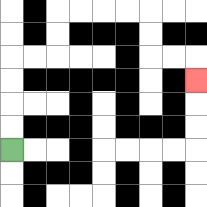{'start': '[0, 6]', 'end': '[8, 3]', 'path_directions': 'U,U,U,U,R,R,U,U,R,R,R,R,D,D,R,R,D', 'path_coordinates': '[[0, 6], [0, 5], [0, 4], [0, 3], [0, 2], [1, 2], [2, 2], [2, 1], [2, 0], [3, 0], [4, 0], [5, 0], [6, 0], [6, 1], [6, 2], [7, 2], [8, 2], [8, 3]]'}